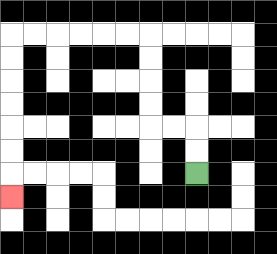{'start': '[8, 7]', 'end': '[0, 8]', 'path_directions': 'U,U,L,L,U,U,U,U,L,L,L,L,L,L,D,D,D,D,D,D,D', 'path_coordinates': '[[8, 7], [8, 6], [8, 5], [7, 5], [6, 5], [6, 4], [6, 3], [6, 2], [6, 1], [5, 1], [4, 1], [3, 1], [2, 1], [1, 1], [0, 1], [0, 2], [0, 3], [0, 4], [0, 5], [0, 6], [0, 7], [0, 8]]'}